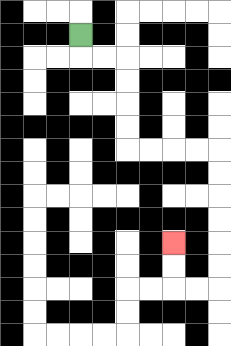{'start': '[3, 1]', 'end': '[7, 10]', 'path_directions': 'D,R,R,D,D,D,D,R,R,R,R,D,D,D,D,D,D,L,L,U,U', 'path_coordinates': '[[3, 1], [3, 2], [4, 2], [5, 2], [5, 3], [5, 4], [5, 5], [5, 6], [6, 6], [7, 6], [8, 6], [9, 6], [9, 7], [9, 8], [9, 9], [9, 10], [9, 11], [9, 12], [8, 12], [7, 12], [7, 11], [7, 10]]'}